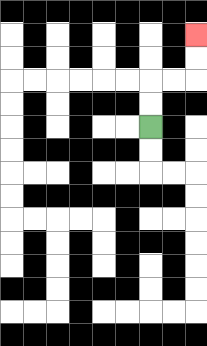{'start': '[6, 5]', 'end': '[8, 1]', 'path_directions': 'U,U,R,R,U,U', 'path_coordinates': '[[6, 5], [6, 4], [6, 3], [7, 3], [8, 3], [8, 2], [8, 1]]'}